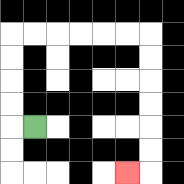{'start': '[1, 5]', 'end': '[5, 7]', 'path_directions': 'L,U,U,U,U,R,R,R,R,R,R,D,D,D,D,D,D,L', 'path_coordinates': '[[1, 5], [0, 5], [0, 4], [0, 3], [0, 2], [0, 1], [1, 1], [2, 1], [3, 1], [4, 1], [5, 1], [6, 1], [6, 2], [6, 3], [6, 4], [6, 5], [6, 6], [6, 7], [5, 7]]'}